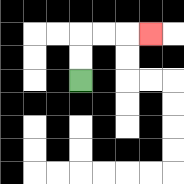{'start': '[3, 3]', 'end': '[6, 1]', 'path_directions': 'U,U,R,R,R', 'path_coordinates': '[[3, 3], [3, 2], [3, 1], [4, 1], [5, 1], [6, 1]]'}